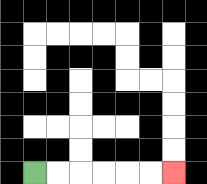{'start': '[1, 7]', 'end': '[7, 7]', 'path_directions': 'R,R,R,R,R,R', 'path_coordinates': '[[1, 7], [2, 7], [3, 7], [4, 7], [5, 7], [6, 7], [7, 7]]'}